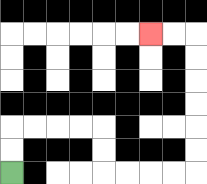{'start': '[0, 7]', 'end': '[6, 1]', 'path_directions': 'U,U,R,R,R,R,D,D,R,R,R,R,U,U,U,U,U,U,L,L', 'path_coordinates': '[[0, 7], [0, 6], [0, 5], [1, 5], [2, 5], [3, 5], [4, 5], [4, 6], [4, 7], [5, 7], [6, 7], [7, 7], [8, 7], [8, 6], [8, 5], [8, 4], [8, 3], [8, 2], [8, 1], [7, 1], [6, 1]]'}